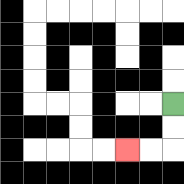{'start': '[7, 4]', 'end': '[5, 6]', 'path_directions': 'D,D,L,L', 'path_coordinates': '[[7, 4], [7, 5], [7, 6], [6, 6], [5, 6]]'}